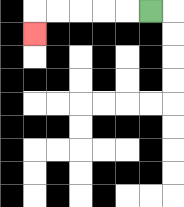{'start': '[6, 0]', 'end': '[1, 1]', 'path_directions': 'L,L,L,L,L,D', 'path_coordinates': '[[6, 0], [5, 0], [4, 0], [3, 0], [2, 0], [1, 0], [1, 1]]'}